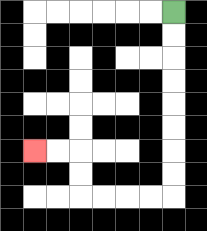{'start': '[7, 0]', 'end': '[1, 6]', 'path_directions': 'D,D,D,D,D,D,D,D,L,L,L,L,U,U,L,L', 'path_coordinates': '[[7, 0], [7, 1], [7, 2], [7, 3], [7, 4], [7, 5], [7, 6], [7, 7], [7, 8], [6, 8], [5, 8], [4, 8], [3, 8], [3, 7], [3, 6], [2, 6], [1, 6]]'}